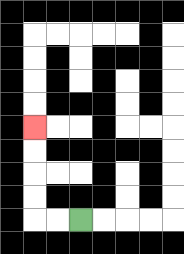{'start': '[3, 9]', 'end': '[1, 5]', 'path_directions': 'L,L,U,U,U,U', 'path_coordinates': '[[3, 9], [2, 9], [1, 9], [1, 8], [1, 7], [1, 6], [1, 5]]'}